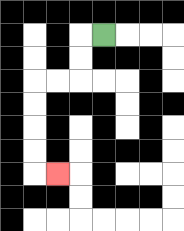{'start': '[4, 1]', 'end': '[2, 7]', 'path_directions': 'L,D,D,L,L,D,D,D,D,R', 'path_coordinates': '[[4, 1], [3, 1], [3, 2], [3, 3], [2, 3], [1, 3], [1, 4], [1, 5], [1, 6], [1, 7], [2, 7]]'}